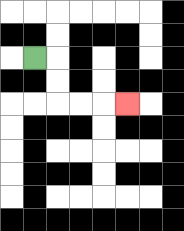{'start': '[1, 2]', 'end': '[5, 4]', 'path_directions': 'R,D,D,R,R,R', 'path_coordinates': '[[1, 2], [2, 2], [2, 3], [2, 4], [3, 4], [4, 4], [5, 4]]'}